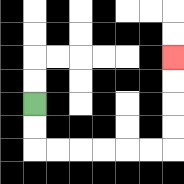{'start': '[1, 4]', 'end': '[7, 2]', 'path_directions': 'D,D,R,R,R,R,R,R,U,U,U,U', 'path_coordinates': '[[1, 4], [1, 5], [1, 6], [2, 6], [3, 6], [4, 6], [5, 6], [6, 6], [7, 6], [7, 5], [7, 4], [7, 3], [7, 2]]'}